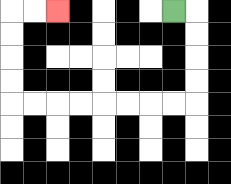{'start': '[7, 0]', 'end': '[2, 0]', 'path_directions': 'R,D,D,D,D,L,L,L,L,L,L,L,L,U,U,U,U,R,R', 'path_coordinates': '[[7, 0], [8, 0], [8, 1], [8, 2], [8, 3], [8, 4], [7, 4], [6, 4], [5, 4], [4, 4], [3, 4], [2, 4], [1, 4], [0, 4], [0, 3], [0, 2], [0, 1], [0, 0], [1, 0], [2, 0]]'}